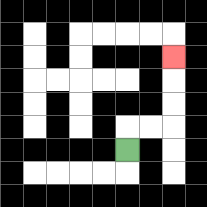{'start': '[5, 6]', 'end': '[7, 2]', 'path_directions': 'U,R,R,U,U,U', 'path_coordinates': '[[5, 6], [5, 5], [6, 5], [7, 5], [7, 4], [7, 3], [7, 2]]'}